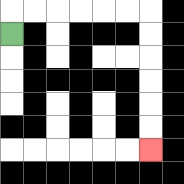{'start': '[0, 1]', 'end': '[6, 6]', 'path_directions': 'U,R,R,R,R,R,R,D,D,D,D,D,D', 'path_coordinates': '[[0, 1], [0, 0], [1, 0], [2, 0], [3, 0], [4, 0], [5, 0], [6, 0], [6, 1], [6, 2], [6, 3], [6, 4], [6, 5], [6, 6]]'}